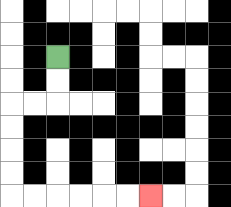{'start': '[2, 2]', 'end': '[6, 8]', 'path_directions': 'D,D,L,L,D,D,D,D,R,R,R,R,R,R', 'path_coordinates': '[[2, 2], [2, 3], [2, 4], [1, 4], [0, 4], [0, 5], [0, 6], [0, 7], [0, 8], [1, 8], [2, 8], [3, 8], [4, 8], [5, 8], [6, 8]]'}